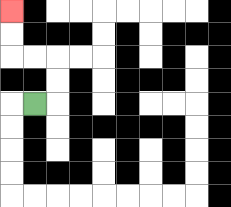{'start': '[1, 4]', 'end': '[0, 0]', 'path_directions': 'R,U,U,L,L,U,U', 'path_coordinates': '[[1, 4], [2, 4], [2, 3], [2, 2], [1, 2], [0, 2], [0, 1], [0, 0]]'}